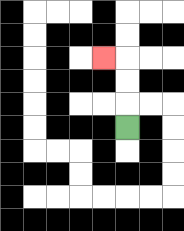{'start': '[5, 5]', 'end': '[4, 2]', 'path_directions': 'U,U,U,L', 'path_coordinates': '[[5, 5], [5, 4], [5, 3], [5, 2], [4, 2]]'}